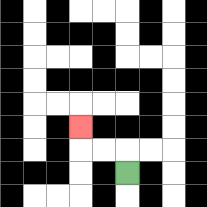{'start': '[5, 7]', 'end': '[3, 5]', 'path_directions': 'U,L,L,U', 'path_coordinates': '[[5, 7], [5, 6], [4, 6], [3, 6], [3, 5]]'}